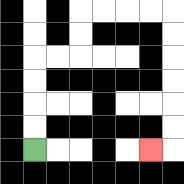{'start': '[1, 6]', 'end': '[6, 6]', 'path_directions': 'U,U,U,U,R,R,U,U,R,R,R,R,D,D,D,D,D,D,L', 'path_coordinates': '[[1, 6], [1, 5], [1, 4], [1, 3], [1, 2], [2, 2], [3, 2], [3, 1], [3, 0], [4, 0], [5, 0], [6, 0], [7, 0], [7, 1], [7, 2], [7, 3], [7, 4], [7, 5], [7, 6], [6, 6]]'}